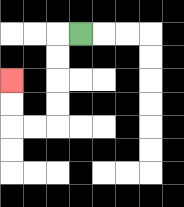{'start': '[3, 1]', 'end': '[0, 3]', 'path_directions': 'L,D,D,D,D,L,L,U,U', 'path_coordinates': '[[3, 1], [2, 1], [2, 2], [2, 3], [2, 4], [2, 5], [1, 5], [0, 5], [0, 4], [0, 3]]'}